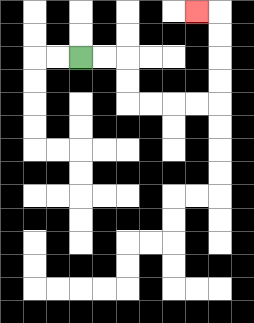{'start': '[3, 2]', 'end': '[8, 0]', 'path_directions': 'R,R,D,D,R,R,R,R,U,U,U,U,L', 'path_coordinates': '[[3, 2], [4, 2], [5, 2], [5, 3], [5, 4], [6, 4], [7, 4], [8, 4], [9, 4], [9, 3], [9, 2], [9, 1], [9, 0], [8, 0]]'}